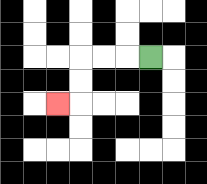{'start': '[6, 2]', 'end': '[2, 4]', 'path_directions': 'L,L,L,D,D,L', 'path_coordinates': '[[6, 2], [5, 2], [4, 2], [3, 2], [3, 3], [3, 4], [2, 4]]'}